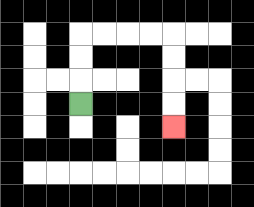{'start': '[3, 4]', 'end': '[7, 5]', 'path_directions': 'U,U,U,R,R,R,R,D,D,D,D', 'path_coordinates': '[[3, 4], [3, 3], [3, 2], [3, 1], [4, 1], [5, 1], [6, 1], [7, 1], [7, 2], [7, 3], [7, 4], [7, 5]]'}